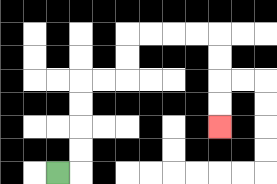{'start': '[2, 7]', 'end': '[9, 5]', 'path_directions': 'R,U,U,U,U,R,R,U,U,R,R,R,R,D,D,D,D', 'path_coordinates': '[[2, 7], [3, 7], [3, 6], [3, 5], [3, 4], [3, 3], [4, 3], [5, 3], [5, 2], [5, 1], [6, 1], [7, 1], [8, 1], [9, 1], [9, 2], [9, 3], [9, 4], [9, 5]]'}